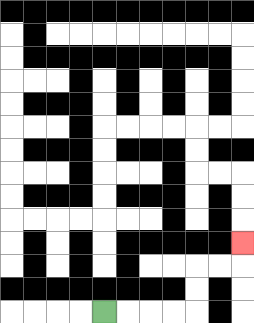{'start': '[4, 13]', 'end': '[10, 10]', 'path_directions': 'R,R,R,R,U,U,R,R,U', 'path_coordinates': '[[4, 13], [5, 13], [6, 13], [7, 13], [8, 13], [8, 12], [8, 11], [9, 11], [10, 11], [10, 10]]'}